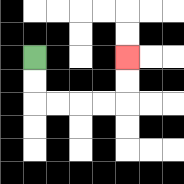{'start': '[1, 2]', 'end': '[5, 2]', 'path_directions': 'D,D,R,R,R,R,U,U', 'path_coordinates': '[[1, 2], [1, 3], [1, 4], [2, 4], [3, 4], [4, 4], [5, 4], [5, 3], [5, 2]]'}